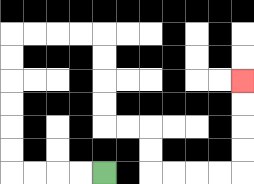{'start': '[4, 7]', 'end': '[10, 3]', 'path_directions': 'L,L,L,L,U,U,U,U,U,U,R,R,R,R,D,D,D,D,R,R,D,D,R,R,R,R,U,U,U,U', 'path_coordinates': '[[4, 7], [3, 7], [2, 7], [1, 7], [0, 7], [0, 6], [0, 5], [0, 4], [0, 3], [0, 2], [0, 1], [1, 1], [2, 1], [3, 1], [4, 1], [4, 2], [4, 3], [4, 4], [4, 5], [5, 5], [6, 5], [6, 6], [6, 7], [7, 7], [8, 7], [9, 7], [10, 7], [10, 6], [10, 5], [10, 4], [10, 3]]'}